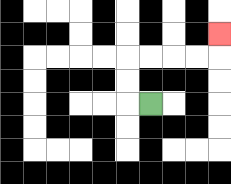{'start': '[6, 4]', 'end': '[9, 1]', 'path_directions': 'L,U,U,R,R,R,R,U', 'path_coordinates': '[[6, 4], [5, 4], [5, 3], [5, 2], [6, 2], [7, 2], [8, 2], [9, 2], [9, 1]]'}